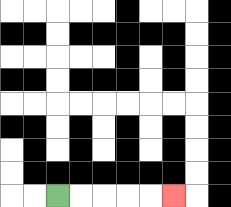{'start': '[2, 8]', 'end': '[7, 8]', 'path_directions': 'R,R,R,R,R', 'path_coordinates': '[[2, 8], [3, 8], [4, 8], [5, 8], [6, 8], [7, 8]]'}